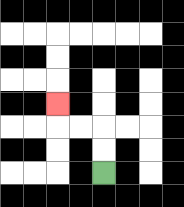{'start': '[4, 7]', 'end': '[2, 4]', 'path_directions': 'U,U,L,L,U', 'path_coordinates': '[[4, 7], [4, 6], [4, 5], [3, 5], [2, 5], [2, 4]]'}